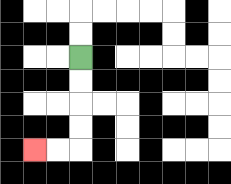{'start': '[3, 2]', 'end': '[1, 6]', 'path_directions': 'D,D,D,D,L,L', 'path_coordinates': '[[3, 2], [3, 3], [3, 4], [3, 5], [3, 6], [2, 6], [1, 6]]'}